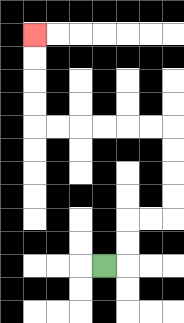{'start': '[4, 11]', 'end': '[1, 1]', 'path_directions': 'R,U,U,R,R,U,U,U,U,L,L,L,L,L,L,U,U,U,U', 'path_coordinates': '[[4, 11], [5, 11], [5, 10], [5, 9], [6, 9], [7, 9], [7, 8], [7, 7], [7, 6], [7, 5], [6, 5], [5, 5], [4, 5], [3, 5], [2, 5], [1, 5], [1, 4], [1, 3], [1, 2], [1, 1]]'}